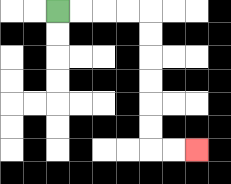{'start': '[2, 0]', 'end': '[8, 6]', 'path_directions': 'R,R,R,R,D,D,D,D,D,D,R,R', 'path_coordinates': '[[2, 0], [3, 0], [4, 0], [5, 0], [6, 0], [6, 1], [6, 2], [6, 3], [6, 4], [6, 5], [6, 6], [7, 6], [8, 6]]'}